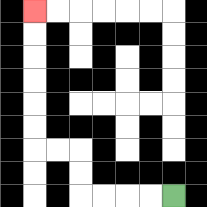{'start': '[7, 8]', 'end': '[1, 0]', 'path_directions': 'L,L,L,L,U,U,L,L,U,U,U,U,U,U', 'path_coordinates': '[[7, 8], [6, 8], [5, 8], [4, 8], [3, 8], [3, 7], [3, 6], [2, 6], [1, 6], [1, 5], [1, 4], [1, 3], [1, 2], [1, 1], [1, 0]]'}